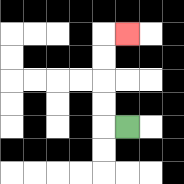{'start': '[5, 5]', 'end': '[5, 1]', 'path_directions': 'L,U,U,U,U,R', 'path_coordinates': '[[5, 5], [4, 5], [4, 4], [4, 3], [4, 2], [4, 1], [5, 1]]'}